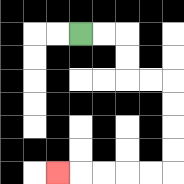{'start': '[3, 1]', 'end': '[2, 7]', 'path_directions': 'R,R,D,D,R,R,D,D,D,D,L,L,L,L,L', 'path_coordinates': '[[3, 1], [4, 1], [5, 1], [5, 2], [5, 3], [6, 3], [7, 3], [7, 4], [7, 5], [7, 6], [7, 7], [6, 7], [5, 7], [4, 7], [3, 7], [2, 7]]'}